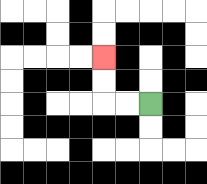{'start': '[6, 4]', 'end': '[4, 2]', 'path_directions': 'L,L,U,U', 'path_coordinates': '[[6, 4], [5, 4], [4, 4], [4, 3], [4, 2]]'}